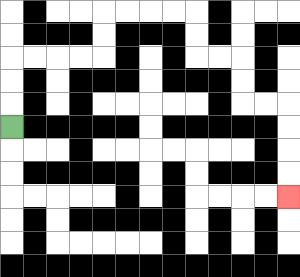{'start': '[0, 5]', 'end': '[12, 8]', 'path_directions': 'U,U,U,R,R,R,R,U,U,R,R,R,R,D,D,R,R,D,D,R,R,D,D,D,D', 'path_coordinates': '[[0, 5], [0, 4], [0, 3], [0, 2], [1, 2], [2, 2], [3, 2], [4, 2], [4, 1], [4, 0], [5, 0], [6, 0], [7, 0], [8, 0], [8, 1], [8, 2], [9, 2], [10, 2], [10, 3], [10, 4], [11, 4], [12, 4], [12, 5], [12, 6], [12, 7], [12, 8]]'}